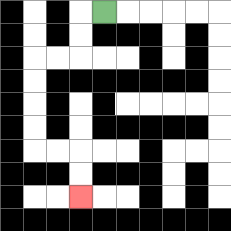{'start': '[4, 0]', 'end': '[3, 8]', 'path_directions': 'L,D,D,L,L,D,D,D,D,R,R,D,D', 'path_coordinates': '[[4, 0], [3, 0], [3, 1], [3, 2], [2, 2], [1, 2], [1, 3], [1, 4], [1, 5], [1, 6], [2, 6], [3, 6], [3, 7], [3, 8]]'}